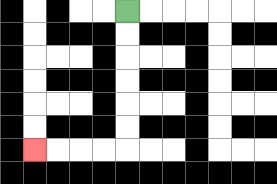{'start': '[5, 0]', 'end': '[1, 6]', 'path_directions': 'D,D,D,D,D,D,L,L,L,L', 'path_coordinates': '[[5, 0], [5, 1], [5, 2], [5, 3], [5, 4], [5, 5], [5, 6], [4, 6], [3, 6], [2, 6], [1, 6]]'}